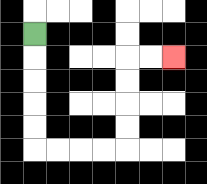{'start': '[1, 1]', 'end': '[7, 2]', 'path_directions': 'D,D,D,D,D,R,R,R,R,U,U,U,U,R,R', 'path_coordinates': '[[1, 1], [1, 2], [1, 3], [1, 4], [1, 5], [1, 6], [2, 6], [3, 6], [4, 6], [5, 6], [5, 5], [5, 4], [5, 3], [5, 2], [6, 2], [7, 2]]'}